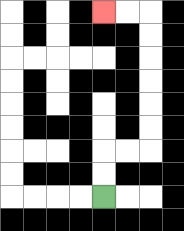{'start': '[4, 8]', 'end': '[4, 0]', 'path_directions': 'U,U,R,R,U,U,U,U,U,U,L,L', 'path_coordinates': '[[4, 8], [4, 7], [4, 6], [5, 6], [6, 6], [6, 5], [6, 4], [6, 3], [6, 2], [6, 1], [6, 0], [5, 0], [4, 0]]'}